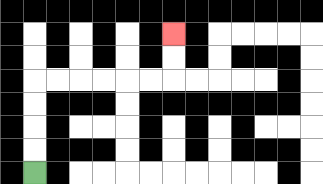{'start': '[1, 7]', 'end': '[7, 1]', 'path_directions': 'U,U,U,U,R,R,R,R,R,R,U,U', 'path_coordinates': '[[1, 7], [1, 6], [1, 5], [1, 4], [1, 3], [2, 3], [3, 3], [4, 3], [5, 3], [6, 3], [7, 3], [7, 2], [7, 1]]'}